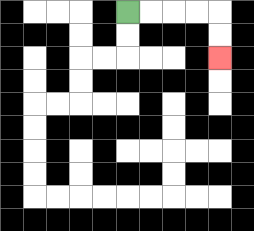{'start': '[5, 0]', 'end': '[9, 2]', 'path_directions': 'R,R,R,R,D,D', 'path_coordinates': '[[5, 0], [6, 0], [7, 0], [8, 0], [9, 0], [9, 1], [9, 2]]'}